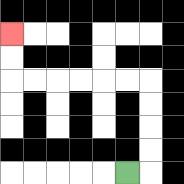{'start': '[5, 7]', 'end': '[0, 1]', 'path_directions': 'R,U,U,U,U,L,L,L,L,L,L,U,U', 'path_coordinates': '[[5, 7], [6, 7], [6, 6], [6, 5], [6, 4], [6, 3], [5, 3], [4, 3], [3, 3], [2, 3], [1, 3], [0, 3], [0, 2], [0, 1]]'}